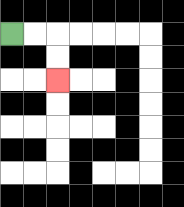{'start': '[0, 1]', 'end': '[2, 3]', 'path_directions': 'R,R,D,D', 'path_coordinates': '[[0, 1], [1, 1], [2, 1], [2, 2], [2, 3]]'}